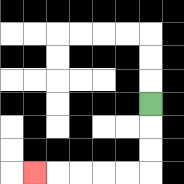{'start': '[6, 4]', 'end': '[1, 7]', 'path_directions': 'D,D,D,L,L,L,L,L', 'path_coordinates': '[[6, 4], [6, 5], [6, 6], [6, 7], [5, 7], [4, 7], [3, 7], [2, 7], [1, 7]]'}